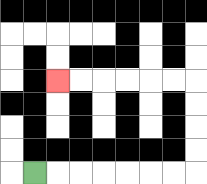{'start': '[1, 7]', 'end': '[2, 3]', 'path_directions': 'R,R,R,R,R,R,R,U,U,U,U,L,L,L,L,L,L', 'path_coordinates': '[[1, 7], [2, 7], [3, 7], [4, 7], [5, 7], [6, 7], [7, 7], [8, 7], [8, 6], [8, 5], [8, 4], [8, 3], [7, 3], [6, 3], [5, 3], [4, 3], [3, 3], [2, 3]]'}